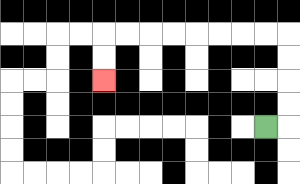{'start': '[11, 5]', 'end': '[4, 3]', 'path_directions': 'R,U,U,U,U,L,L,L,L,L,L,L,L,D,D', 'path_coordinates': '[[11, 5], [12, 5], [12, 4], [12, 3], [12, 2], [12, 1], [11, 1], [10, 1], [9, 1], [8, 1], [7, 1], [6, 1], [5, 1], [4, 1], [4, 2], [4, 3]]'}